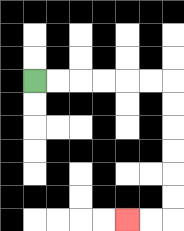{'start': '[1, 3]', 'end': '[5, 9]', 'path_directions': 'R,R,R,R,R,R,D,D,D,D,D,D,L,L', 'path_coordinates': '[[1, 3], [2, 3], [3, 3], [4, 3], [5, 3], [6, 3], [7, 3], [7, 4], [7, 5], [7, 6], [7, 7], [7, 8], [7, 9], [6, 9], [5, 9]]'}